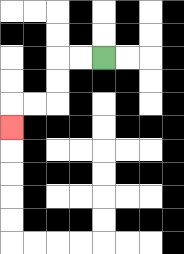{'start': '[4, 2]', 'end': '[0, 5]', 'path_directions': 'L,L,D,D,L,L,D', 'path_coordinates': '[[4, 2], [3, 2], [2, 2], [2, 3], [2, 4], [1, 4], [0, 4], [0, 5]]'}